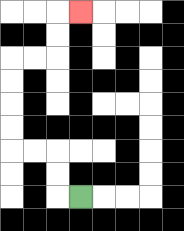{'start': '[3, 8]', 'end': '[3, 0]', 'path_directions': 'L,U,U,L,L,U,U,U,U,R,R,U,U,R', 'path_coordinates': '[[3, 8], [2, 8], [2, 7], [2, 6], [1, 6], [0, 6], [0, 5], [0, 4], [0, 3], [0, 2], [1, 2], [2, 2], [2, 1], [2, 0], [3, 0]]'}